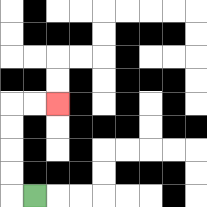{'start': '[1, 8]', 'end': '[2, 4]', 'path_directions': 'L,U,U,U,U,R,R', 'path_coordinates': '[[1, 8], [0, 8], [0, 7], [0, 6], [0, 5], [0, 4], [1, 4], [2, 4]]'}